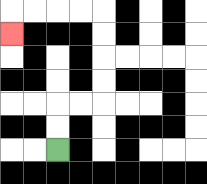{'start': '[2, 6]', 'end': '[0, 1]', 'path_directions': 'U,U,R,R,U,U,U,U,L,L,L,L,D', 'path_coordinates': '[[2, 6], [2, 5], [2, 4], [3, 4], [4, 4], [4, 3], [4, 2], [4, 1], [4, 0], [3, 0], [2, 0], [1, 0], [0, 0], [0, 1]]'}